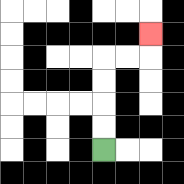{'start': '[4, 6]', 'end': '[6, 1]', 'path_directions': 'U,U,U,U,R,R,U', 'path_coordinates': '[[4, 6], [4, 5], [4, 4], [4, 3], [4, 2], [5, 2], [6, 2], [6, 1]]'}